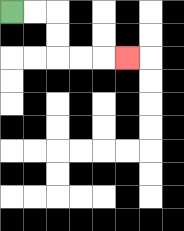{'start': '[0, 0]', 'end': '[5, 2]', 'path_directions': 'R,R,D,D,R,R,R', 'path_coordinates': '[[0, 0], [1, 0], [2, 0], [2, 1], [2, 2], [3, 2], [4, 2], [5, 2]]'}